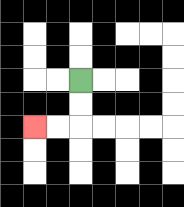{'start': '[3, 3]', 'end': '[1, 5]', 'path_directions': 'D,D,L,L', 'path_coordinates': '[[3, 3], [3, 4], [3, 5], [2, 5], [1, 5]]'}